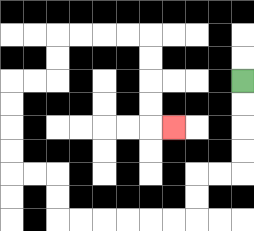{'start': '[10, 3]', 'end': '[7, 5]', 'path_directions': 'D,D,D,D,L,L,D,D,L,L,L,L,L,L,U,U,L,L,U,U,U,U,R,R,U,U,R,R,R,R,D,D,D,D,R', 'path_coordinates': '[[10, 3], [10, 4], [10, 5], [10, 6], [10, 7], [9, 7], [8, 7], [8, 8], [8, 9], [7, 9], [6, 9], [5, 9], [4, 9], [3, 9], [2, 9], [2, 8], [2, 7], [1, 7], [0, 7], [0, 6], [0, 5], [0, 4], [0, 3], [1, 3], [2, 3], [2, 2], [2, 1], [3, 1], [4, 1], [5, 1], [6, 1], [6, 2], [6, 3], [6, 4], [6, 5], [7, 5]]'}